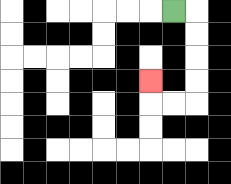{'start': '[7, 0]', 'end': '[6, 3]', 'path_directions': 'R,D,D,D,D,L,L,U', 'path_coordinates': '[[7, 0], [8, 0], [8, 1], [8, 2], [8, 3], [8, 4], [7, 4], [6, 4], [6, 3]]'}